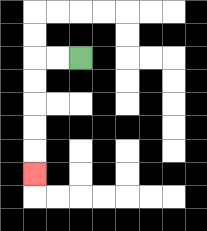{'start': '[3, 2]', 'end': '[1, 7]', 'path_directions': 'L,L,D,D,D,D,D', 'path_coordinates': '[[3, 2], [2, 2], [1, 2], [1, 3], [1, 4], [1, 5], [1, 6], [1, 7]]'}